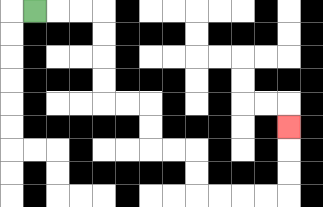{'start': '[1, 0]', 'end': '[12, 5]', 'path_directions': 'R,R,R,D,D,D,D,R,R,D,D,R,R,D,D,R,R,R,R,U,U,U', 'path_coordinates': '[[1, 0], [2, 0], [3, 0], [4, 0], [4, 1], [4, 2], [4, 3], [4, 4], [5, 4], [6, 4], [6, 5], [6, 6], [7, 6], [8, 6], [8, 7], [8, 8], [9, 8], [10, 8], [11, 8], [12, 8], [12, 7], [12, 6], [12, 5]]'}